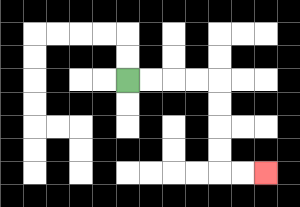{'start': '[5, 3]', 'end': '[11, 7]', 'path_directions': 'R,R,R,R,D,D,D,D,R,R', 'path_coordinates': '[[5, 3], [6, 3], [7, 3], [8, 3], [9, 3], [9, 4], [9, 5], [9, 6], [9, 7], [10, 7], [11, 7]]'}